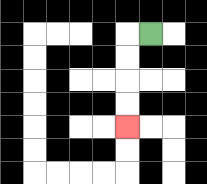{'start': '[6, 1]', 'end': '[5, 5]', 'path_directions': 'L,D,D,D,D', 'path_coordinates': '[[6, 1], [5, 1], [5, 2], [5, 3], [5, 4], [5, 5]]'}